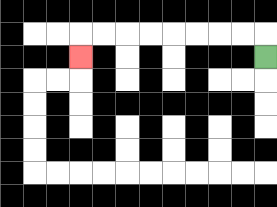{'start': '[11, 2]', 'end': '[3, 2]', 'path_directions': 'U,L,L,L,L,L,L,L,L,D', 'path_coordinates': '[[11, 2], [11, 1], [10, 1], [9, 1], [8, 1], [7, 1], [6, 1], [5, 1], [4, 1], [3, 1], [3, 2]]'}